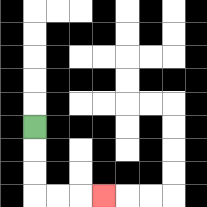{'start': '[1, 5]', 'end': '[4, 8]', 'path_directions': 'D,D,D,R,R,R', 'path_coordinates': '[[1, 5], [1, 6], [1, 7], [1, 8], [2, 8], [3, 8], [4, 8]]'}